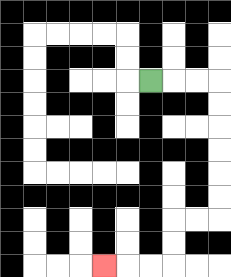{'start': '[6, 3]', 'end': '[4, 11]', 'path_directions': 'R,R,R,D,D,D,D,D,D,L,L,D,D,L,L,L', 'path_coordinates': '[[6, 3], [7, 3], [8, 3], [9, 3], [9, 4], [9, 5], [9, 6], [9, 7], [9, 8], [9, 9], [8, 9], [7, 9], [7, 10], [7, 11], [6, 11], [5, 11], [4, 11]]'}